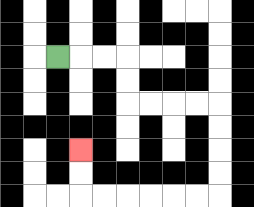{'start': '[2, 2]', 'end': '[3, 6]', 'path_directions': 'R,R,R,D,D,R,R,R,R,D,D,D,D,L,L,L,L,L,L,U,U', 'path_coordinates': '[[2, 2], [3, 2], [4, 2], [5, 2], [5, 3], [5, 4], [6, 4], [7, 4], [8, 4], [9, 4], [9, 5], [9, 6], [9, 7], [9, 8], [8, 8], [7, 8], [6, 8], [5, 8], [4, 8], [3, 8], [3, 7], [3, 6]]'}